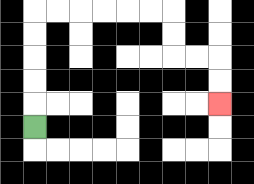{'start': '[1, 5]', 'end': '[9, 4]', 'path_directions': 'U,U,U,U,U,R,R,R,R,R,R,D,D,R,R,D,D', 'path_coordinates': '[[1, 5], [1, 4], [1, 3], [1, 2], [1, 1], [1, 0], [2, 0], [3, 0], [4, 0], [5, 0], [6, 0], [7, 0], [7, 1], [7, 2], [8, 2], [9, 2], [9, 3], [9, 4]]'}